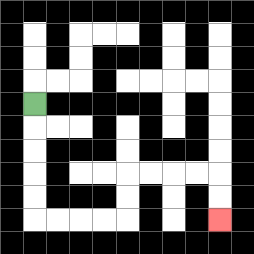{'start': '[1, 4]', 'end': '[9, 9]', 'path_directions': 'D,D,D,D,D,R,R,R,R,U,U,R,R,R,R,D,D', 'path_coordinates': '[[1, 4], [1, 5], [1, 6], [1, 7], [1, 8], [1, 9], [2, 9], [3, 9], [4, 9], [5, 9], [5, 8], [5, 7], [6, 7], [7, 7], [8, 7], [9, 7], [9, 8], [9, 9]]'}